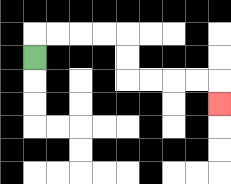{'start': '[1, 2]', 'end': '[9, 4]', 'path_directions': 'U,R,R,R,R,D,D,R,R,R,R,D', 'path_coordinates': '[[1, 2], [1, 1], [2, 1], [3, 1], [4, 1], [5, 1], [5, 2], [5, 3], [6, 3], [7, 3], [8, 3], [9, 3], [9, 4]]'}